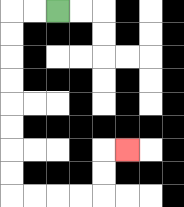{'start': '[2, 0]', 'end': '[5, 6]', 'path_directions': 'L,L,D,D,D,D,D,D,D,D,R,R,R,R,U,U,R', 'path_coordinates': '[[2, 0], [1, 0], [0, 0], [0, 1], [0, 2], [0, 3], [0, 4], [0, 5], [0, 6], [0, 7], [0, 8], [1, 8], [2, 8], [3, 8], [4, 8], [4, 7], [4, 6], [5, 6]]'}